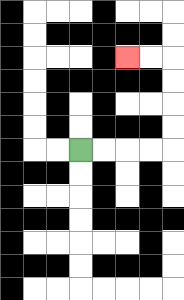{'start': '[3, 6]', 'end': '[5, 2]', 'path_directions': 'R,R,R,R,U,U,U,U,L,L', 'path_coordinates': '[[3, 6], [4, 6], [5, 6], [6, 6], [7, 6], [7, 5], [7, 4], [7, 3], [7, 2], [6, 2], [5, 2]]'}